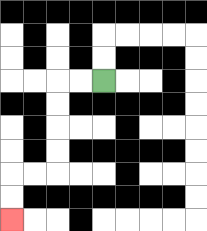{'start': '[4, 3]', 'end': '[0, 9]', 'path_directions': 'L,L,D,D,D,D,L,L,D,D', 'path_coordinates': '[[4, 3], [3, 3], [2, 3], [2, 4], [2, 5], [2, 6], [2, 7], [1, 7], [0, 7], [0, 8], [0, 9]]'}